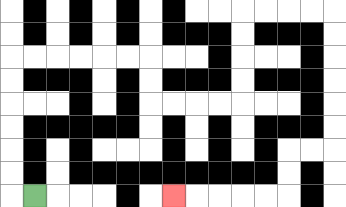{'start': '[1, 8]', 'end': '[7, 8]', 'path_directions': 'L,U,U,U,U,U,U,R,R,R,R,R,R,D,D,R,R,R,R,U,U,U,U,R,R,R,R,D,D,D,D,D,D,L,L,D,D,L,L,L,L,L', 'path_coordinates': '[[1, 8], [0, 8], [0, 7], [0, 6], [0, 5], [0, 4], [0, 3], [0, 2], [1, 2], [2, 2], [3, 2], [4, 2], [5, 2], [6, 2], [6, 3], [6, 4], [7, 4], [8, 4], [9, 4], [10, 4], [10, 3], [10, 2], [10, 1], [10, 0], [11, 0], [12, 0], [13, 0], [14, 0], [14, 1], [14, 2], [14, 3], [14, 4], [14, 5], [14, 6], [13, 6], [12, 6], [12, 7], [12, 8], [11, 8], [10, 8], [9, 8], [8, 8], [7, 8]]'}